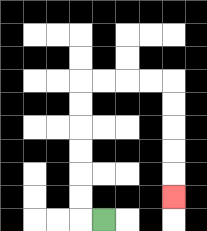{'start': '[4, 9]', 'end': '[7, 8]', 'path_directions': 'L,U,U,U,U,U,U,R,R,R,R,D,D,D,D,D', 'path_coordinates': '[[4, 9], [3, 9], [3, 8], [3, 7], [3, 6], [3, 5], [3, 4], [3, 3], [4, 3], [5, 3], [6, 3], [7, 3], [7, 4], [7, 5], [7, 6], [7, 7], [7, 8]]'}